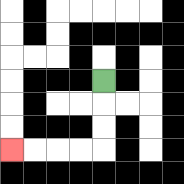{'start': '[4, 3]', 'end': '[0, 6]', 'path_directions': 'D,D,D,L,L,L,L', 'path_coordinates': '[[4, 3], [4, 4], [4, 5], [4, 6], [3, 6], [2, 6], [1, 6], [0, 6]]'}